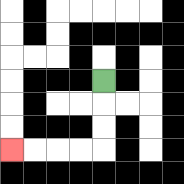{'start': '[4, 3]', 'end': '[0, 6]', 'path_directions': 'D,D,D,L,L,L,L', 'path_coordinates': '[[4, 3], [4, 4], [4, 5], [4, 6], [3, 6], [2, 6], [1, 6], [0, 6]]'}